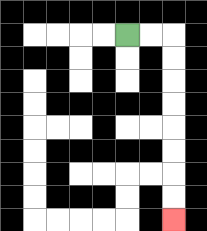{'start': '[5, 1]', 'end': '[7, 9]', 'path_directions': 'R,R,D,D,D,D,D,D,D,D', 'path_coordinates': '[[5, 1], [6, 1], [7, 1], [7, 2], [7, 3], [7, 4], [7, 5], [7, 6], [7, 7], [7, 8], [7, 9]]'}